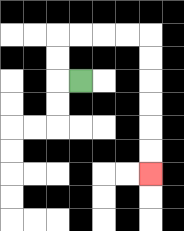{'start': '[3, 3]', 'end': '[6, 7]', 'path_directions': 'L,U,U,R,R,R,R,D,D,D,D,D,D', 'path_coordinates': '[[3, 3], [2, 3], [2, 2], [2, 1], [3, 1], [4, 1], [5, 1], [6, 1], [6, 2], [6, 3], [6, 4], [6, 5], [6, 6], [6, 7]]'}